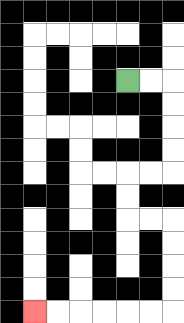{'start': '[5, 3]', 'end': '[1, 13]', 'path_directions': 'R,R,D,D,D,D,L,L,D,D,R,R,D,D,D,D,L,L,L,L,L,L', 'path_coordinates': '[[5, 3], [6, 3], [7, 3], [7, 4], [7, 5], [7, 6], [7, 7], [6, 7], [5, 7], [5, 8], [5, 9], [6, 9], [7, 9], [7, 10], [7, 11], [7, 12], [7, 13], [6, 13], [5, 13], [4, 13], [3, 13], [2, 13], [1, 13]]'}